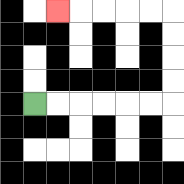{'start': '[1, 4]', 'end': '[2, 0]', 'path_directions': 'R,R,R,R,R,R,U,U,U,U,L,L,L,L,L', 'path_coordinates': '[[1, 4], [2, 4], [3, 4], [4, 4], [5, 4], [6, 4], [7, 4], [7, 3], [7, 2], [7, 1], [7, 0], [6, 0], [5, 0], [4, 0], [3, 0], [2, 0]]'}